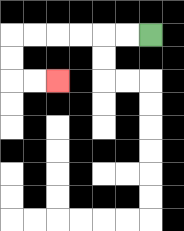{'start': '[6, 1]', 'end': '[2, 3]', 'path_directions': 'L,L,L,L,L,L,D,D,R,R', 'path_coordinates': '[[6, 1], [5, 1], [4, 1], [3, 1], [2, 1], [1, 1], [0, 1], [0, 2], [0, 3], [1, 3], [2, 3]]'}